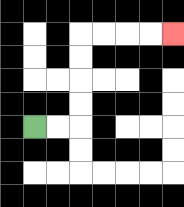{'start': '[1, 5]', 'end': '[7, 1]', 'path_directions': 'R,R,U,U,U,U,R,R,R,R', 'path_coordinates': '[[1, 5], [2, 5], [3, 5], [3, 4], [3, 3], [3, 2], [3, 1], [4, 1], [5, 1], [6, 1], [7, 1]]'}